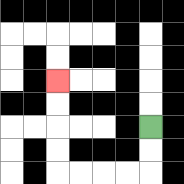{'start': '[6, 5]', 'end': '[2, 3]', 'path_directions': 'D,D,L,L,L,L,U,U,U,U', 'path_coordinates': '[[6, 5], [6, 6], [6, 7], [5, 7], [4, 7], [3, 7], [2, 7], [2, 6], [2, 5], [2, 4], [2, 3]]'}